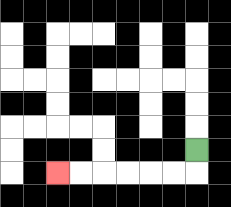{'start': '[8, 6]', 'end': '[2, 7]', 'path_directions': 'D,L,L,L,L,L,L', 'path_coordinates': '[[8, 6], [8, 7], [7, 7], [6, 7], [5, 7], [4, 7], [3, 7], [2, 7]]'}